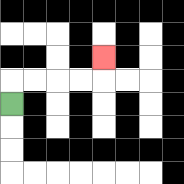{'start': '[0, 4]', 'end': '[4, 2]', 'path_directions': 'U,R,R,R,R,U', 'path_coordinates': '[[0, 4], [0, 3], [1, 3], [2, 3], [3, 3], [4, 3], [4, 2]]'}